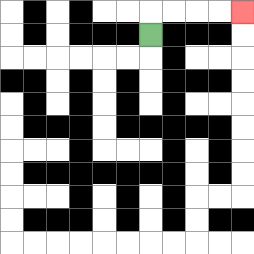{'start': '[6, 1]', 'end': '[10, 0]', 'path_directions': 'U,R,R,R,R', 'path_coordinates': '[[6, 1], [6, 0], [7, 0], [8, 0], [9, 0], [10, 0]]'}